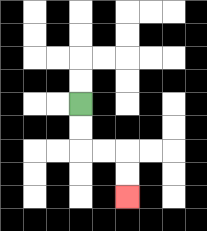{'start': '[3, 4]', 'end': '[5, 8]', 'path_directions': 'D,D,R,R,D,D', 'path_coordinates': '[[3, 4], [3, 5], [3, 6], [4, 6], [5, 6], [5, 7], [5, 8]]'}